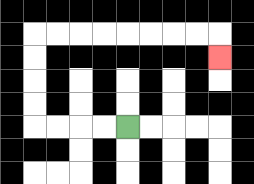{'start': '[5, 5]', 'end': '[9, 2]', 'path_directions': 'L,L,L,L,U,U,U,U,R,R,R,R,R,R,R,R,D', 'path_coordinates': '[[5, 5], [4, 5], [3, 5], [2, 5], [1, 5], [1, 4], [1, 3], [1, 2], [1, 1], [2, 1], [3, 1], [4, 1], [5, 1], [6, 1], [7, 1], [8, 1], [9, 1], [9, 2]]'}